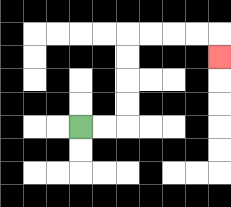{'start': '[3, 5]', 'end': '[9, 2]', 'path_directions': 'R,R,U,U,U,U,R,R,R,R,D', 'path_coordinates': '[[3, 5], [4, 5], [5, 5], [5, 4], [5, 3], [5, 2], [5, 1], [6, 1], [7, 1], [8, 1], [9, 1], [9, 2]]'}